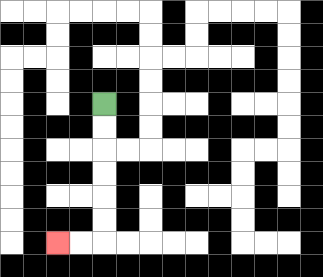{'start': '[4, 4]', 'end': '[2, 10]', 'path_directions': 'D,D,D,D,D,D,L,L', 'path_coordinates': '[[4, 4], [4, 5], [4, 6], [4, 7], [4, 8], [4, 9], [4, 10], [3, 10], [2, 10]]'}